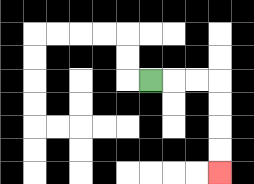{'start': '[6, 3]', 'end': '[9, 7]', 'path_directions': 'R,R,R,D,D,D,D', 'path_coordinates': '[[6, 3], [7, 3], [8, 3], [9, 3], [9, 4], [9, 5], [9, 6], [9, 7]]'}